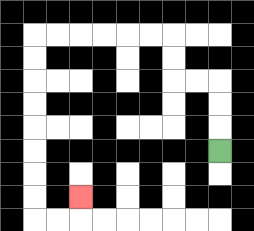{'start': '[9, 6]', 'end': '[3, 8]', 'path_directions': 'U,U,U,L,L,U,U,L,L,L,L,L,L,D,D,D,D,D,D,D,D,R,R,U', 'path_coordinates': '[[9, 6], [9, 5], [9, 4], [9, 3], [8, 3], [7, 3], [7, 2], [7, 1], [6, 1], [5, 1], [4, 1], [3, 1], [2, 1], [1, 1], [1, 2], [1, 3], [1, 4], [1, 5], [1, 6], [1, 7], [1, 8], [1, 9], [2, 9], [3, 9], [3, 8]]'}